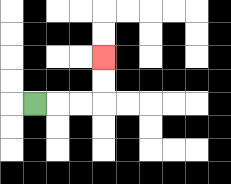{'start': '[1, 4]', 'end': '[4, 2]', 'path_directions': 'R,R,R,U,U', 'path_coordinates': '[[1, 4], [2, 4], [3, 4], [4, 4], [4, 3], [4, 2]]'}